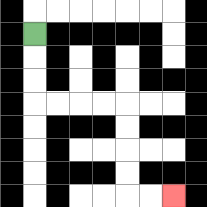{'start': '[1, 1]', 'end': '[7, 8]', 'path_directions': 'D,D,D,R,R,R,R,D,D,D,D,R,R', 'path_coordinates': '[[1, 1], [1, 2], [1, 3], [1, 4], [2, 4], [3, 4], [4, 4], [5, 4], [5, 5], [5, 6], [5, 7], [5, 8], [6, 8], [7, 8]]'}